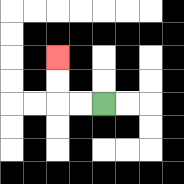{'start': '[4, 4]', 'end': '[2, 2]', 'path_directions': 'L,L,U,U', 'path_coordinates': '[[4, 4], [3, 4], [2, 4], [2, 3], [2, 2]]'}